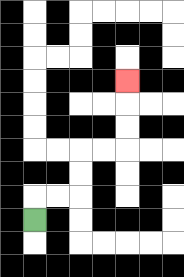{'start': '[1, 9]', 'end': '[5, 3]', 'path_directions': 'U,R,R,U,U,R,R,U,U,U', 'path_coordinates': '[[1, 9], [1, 8], [2, 8], [3, 8], [3, 7], [3, 6], [4, 6], [5, 6], [5, 5], [5, 4], [5, 3]]'}